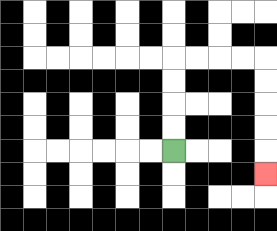{'start': '[7, 6]', 'end': '[11, 7]', 'path_directions': 'U,U,U,U,R,R,R,R,D,D,D,D,D', 'path_coordinates': '[[7, 6], [7, 5], [7, 4], [7, 3], [7, 2], [8, 2], [9, 2], [10, 2], [11, 2], [11, 3], [11, 4], [11, 5], [11, 6], [11, 7]]'}